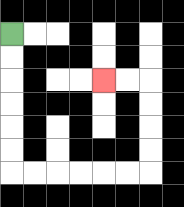{'start': '[0, 1]', 'end': '[4, 3]', 'path_directions': 'D,D,D,D,D,D,R,R,R,R,R,R,U,U,U,U,L,L', 'path_coordinates': '[[0, 1], [0, 2], [0, 3], [0, 4], [0, 5], [0, 6], [0, 7], [1, 7], [2, 7], [3, 7], [4, 7], [5, 7], [6, 7], [6, 6], [6, 5], [6, 4], [6, 3], [5, 3], [4, 3]]'}